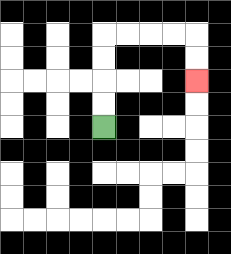{'start': '[4, 5]', 'end': '[8, 3]', 'path_directions': 'U,U,U,U,R,R,R,R,D,D', 'path_coordinates': '[[4, 5], [4, 4], [4, 3], [4, 2], [4, 1], [5, 1], [6, 1], [7, 1], [8, 1], [8, 2], [8, 3]]'}